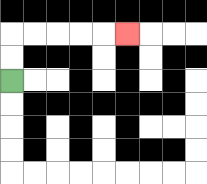{'start': '[0, 3]', 'end': '[5, 1]', 'path_directions': 'U,U,R,R,R,R,R', 'path_coordinates': '[[0, 3], [0, 2], [0, 1], [1, 1], [2, 1], [3, 1], [4, 1], [5, 1]]'}